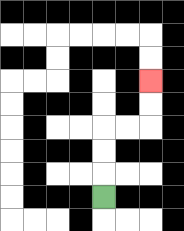{'start': '[4, 8]', 'end': '[6, 3]', 'path_directions': 'U,U,U,R,R,U,U', 'path_coordinates': '[[4, 8], [4, 7], [4, 6], [4, 5], [5, 5], [6, 5], [6, 4], [6, 3]]'}